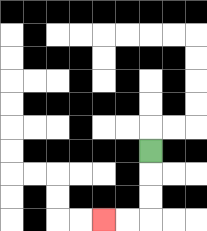{'start': '[6, 6]', 'end': '[4, 9]', 'path_directions': 'D,D,D,L,L', 'path_coordinates': '[[6, 6], [6, 7], [6, 8], [6, 9], [5, 9], [4, 9]]'}